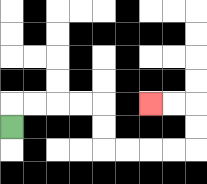{'start': '[0, 5]', 'end': '[6, 4]', 'path_directions': 'U,R,R,R,R,D,D,R,R,R,R,U,U,L,L', 'path_coordinates': '[[0, 5], [0, 4], [1, 4], [2, 4], [3, 4], [4, 4], [4, 5], [4, 6], [5, 6], [6, 6], [7, 6], [8, 6], [8, 5], [8, 4], [7, 4], [6, 4]]'}